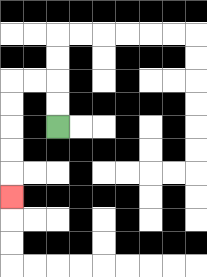{'start': '[2, 5]', 'end': '[0, 8]', 'path_directions': 'U,U,L,L,D,D,D,D,D', 'path_coordinates': '[[2, 5], [2, 4], [2, 3], [1, 3], [0, 3], [0, 4], [0, 5], [0, 6], [0, 7], [0, 8]]'}